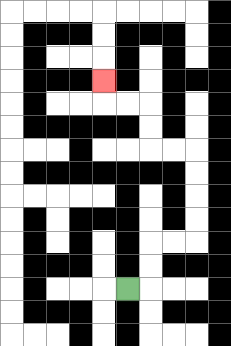{'start': '[5, 12]', 'end': '[4, 3]', 'path_directions': 'R,U,U,R,R,U,U,U,U,L,L,U,U,L,L,U', 'path_coordinates': '[[5, 12], [6, 12], [6, 11], [6, 10], [7, 10], [8, 10], [8, 9], [8, 8], [8, 7], [8, 6], [7, 6], [6, 6], [6, 5], [6, 4], [5, 4], [4, 4], [4, 3]]'}